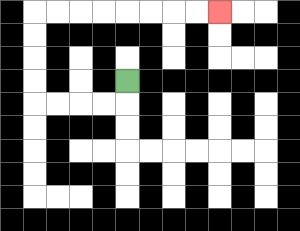{'start': '[5, 3]', 'end': '[9, 0]', 'path_directions': 'D,L,L,L,L,U,U,U,U,R,R,R,R,R,R,R,R', 'path_coordinates': '[[5, 3], [5, 4], [4, 4], [3, 4], [2, 4], [1, 4], [1, 3], [1, 2], [1, 1], [1, 0], [2, 0], [3, 0], [4, 0], [5, 0], [6, 0], [7, 0], [8, 0], [9, 0]]'}